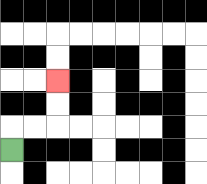{'start': '[0, 6]', 'end': '[2, 3]', 'path_directions': 'U,R,R,U,U', 'path_coordinates': '[[0, 6], [0, 5], [1, 5], [2, 5], [2, 4], [2, 3]]'}